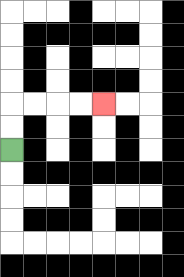{'start': '[0, 6]', 'end': '[4, 4]', 'path_directions': 'U,U,R,R,R,R', 'path_coordinates': '[[0, 6], [0, 5], [0, 4], [1, 4], [2, 4], [3, 4], [4, 4]]'}